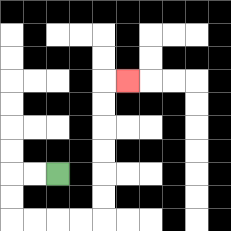{'start': '[2, 7]', 'end': '[5, 3]', 'path_directions': 'L,L,D,D,R,R,R,R,U,U,U,U,U,U,R', 'path_coordinates': '[[2, 7], [1, 7], [0, 7], [0, 8], [0, 9], [1, 9], [2, 9], [3, 9], [4, 9], [4, 8], [4, 7], [4, 6], [4, 5], [4, 4], [4, 3], [5, 3]]'}